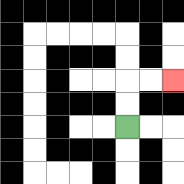{'start': '[5, 5]', 'end': '[7, 3]', 'path_directions': 'U,U,R,R', 'path_coordinates': '[[5, 5], [5, 4], [5, 3], [6, 3], [7, 3]]'}